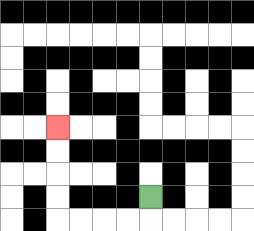{'start': '[6, 8]', 'end': '[2, 5]', 'path_directions': 'D,L,L,L,L,U,U,U,U', 'path_coordinates': '[[6, 8], [6, 9], [5, 9], [4, 9], [3, 9], [2, 9], [2, 8], [2, 7], [2, 6], [2, 5]]'}